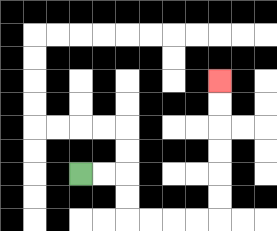{'start': '[3, 7]', 'end': '[9, 3]', 'path_directions': 'R,R,D,D,R,R,R,R,U,U,U,U,U,U', 'path_coordinates': '[[3, 7], [4, 7], [5, 7], [5, 8], [5, 9], [6, 9], [7, 9], [8, 9], [9, 9], [9, 8], [9, 7], [9, 6], [9, 5], [9, 4], [9, 3]]'}